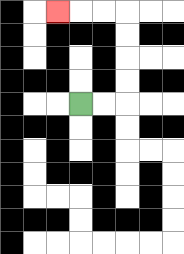{'start': '[3, 4]', 'end': '[2, 0]', 'path_directions': 'R,R,U,U,U,U,L,L,L', 'path_coordinates': '[[3, 4], [4, 4], [5, 4], [5, 3], [5, 2], [5, 1], [5, 0], [4, 0], [3, 0], [2, 0]]'}